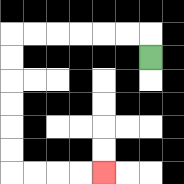{'start': '[6, 2]', 'end': '[4, 7]', 'path_directions': 'U,L,L,L,L,L,L,D,D,D,D,D,D,R,R,R,R', 'path_coordinates': '[[6, 2], [6, 1], [5, 1], [4, 1], [3, 1], [2, 1], [1, 1], [0, 1], [0, 2], [0, 3], [0, 4], [0, 5], [0, 6], [0, 7], [1, 7], [2, 7], [3, 7], [4, 7]]'}